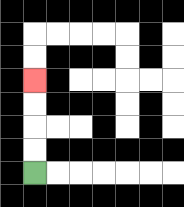{'start': '[1, 7]', 'end': '[1, 3]', 'path_directions': 'U,U,U,U', 'path_coordinates': '[[1, 7], [1, 6], [1, 5], [1, 4], [1, 3]]'}